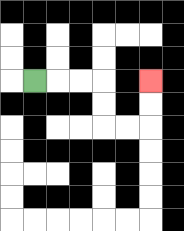{'start': '[1, 3]', 'end': '[6, 3]', 'path_directions': 'R,R,R,D,D,R,R,U,U', 'path_coordinates': '[[1, 3], [2, 3], [3, 3], [4, 3], [4, 4], [4, 5], [5, 5], [6, 5], [6, 4], [6, 3]]'}